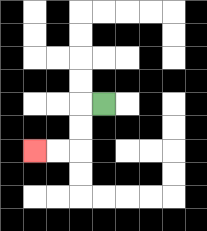{'start': '[4, 4]', 'end': '[1, 6]', 'path_directions': 'L,D,D,L,L', 'path_coordinates': '[[4, 4], [3, 4], [3, 5], [3, 6], [2, 6], [1, 6]]'}